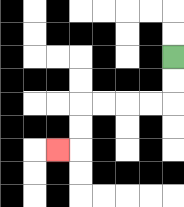{'start': '[7, 2]', 'end': '[2, 6]', 'path_directions': 'D,D,L,L,L,L,D,D,L', 'path_coordinates': '[[7, 2], [7, 3], [7, 4], [6, 4], [5, 4], [4, 4], [3, 4], [3, 5], [3, 6], [2, 6]]'}